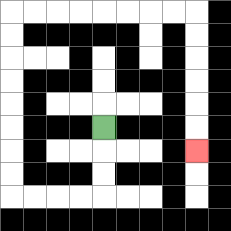{'start': '[4, 5]', 'end': '[8, 6]', 'path_directions': 'D,D,D,L,L,L,L,U,U,U,U,U,U,U,U,R,R,R,R,R,R,R,R,D,D,D,D,D,D', 'path_coordinates': '[[4, 5], [4, 6], [4, 7], [4, 8], [3, 8], [2, 8], [1, 8], [0, 8], [0, 7], [0, 6], [0, 5], [0, 4], [0, 3], [0, 2], [0, 1], [0, 0], [1, 0], [2, 0], [3, 0], [4, 0], [5, 0], [6, 0], [7, 0], [8, 0], [8, 1], [8, 2], [8, 3], [8, 4], [8, 5], [8, 6]]'}